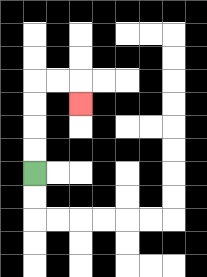{'start': '[1, 7]', 'end': '[3, 4]', 'path_directions': 'U,U,U,U,R,R,D', 'path_coordinates': '[[1, 7], [1, 6], [1, 5], [1, 4], [1, 3], [2, 3], [3, 3], [3, 4]]'}